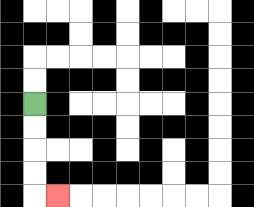{'start': '[1, 4]', 'end': '[2, 8]', 'path_directions': 'D,D,D,D,R', 'path_coordinates': '[[1, 4], [1, 5], [1, 6], [1, 7], [1, 8], [2, 8]]'}